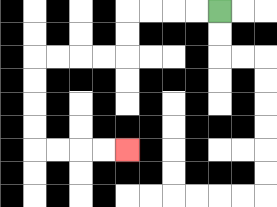{'start': '[9, 0]', 'end': '[5, 6]', 'path_directions': 'L,L,L,L,D,D,L,L,L,L,D,D,D,D,R,R,R,R', 'path_coordinates': '[[9, 0], [8, 0], [7, 0], [6, 0], [5, 0], [5, 1], [5, 2], [4, 2], [3, 2], [2, 2], [1, 2], [1, 3], [1, 4], [1, 5], [1, 6], [2, 6], [3, 6], [4, 6], [5, 6]]'}